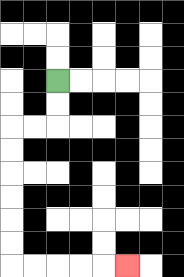{'start': '[2, 3]', 'end': '[5, 11]', 'path_directions': 'D,D,L,L,D,D,D,D,D,D,R,R,R,R,R', 'path_coordinates': '[[2, 3], [2, 4], [2, 5], [1, 5], [0, 5], [0, 6], [0, 7], [0, 8], [0, 9], [0, 10], [0, 11], [1, 11], [2, 11], [3, 11], [4, 11], [5, 11]]'}